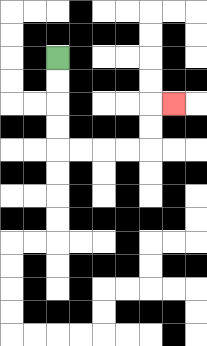{'start': '[2, 2]', 'end': '[7, 4]', 'path_directions': 'D,D,D,D,R,R,R,R,U,U,R', 'path_coordinates': '[[2, 2], [2, 3], [2, 4], [2, 5], [2, 6], [3, 6], [4, 6], [5, 6], [6, 6], [6, 5], [6, 4], [7, 4]]'}